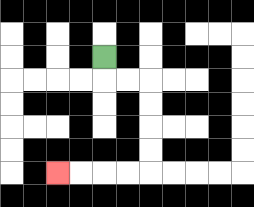{'start': '[4, 2]', 'end': '[2, 7]', 'path_directions': 'D,R,R,D,D,D,D,L,L,L,L', 'path_coordinates': '[[4, 2], [4, 3], [5, 3], [6, 3], [6, 4], [6, 5], [6, 6], [6, 7], [5, 7], [4, 7], [3, 7], [2, 7]]'}